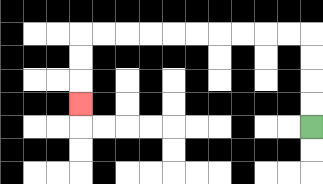{'start': '[13, 5]', 'end': '[3, 4]', 'path_directions': 'U,U,U,U,L,L,L,L,L,L,L,L,L,L,D,D,D', 'path_coordinates': '[[13, 5], [13, 4], [13, 3], [13, 2], [13, 1], [12, 1], [11, 1], [10, 1], [9, 1], [8, 1], [7, 1], [6, 1], [5, 1], [4, 1], [3, 1], [3, 2], [3, 3], [3, 4]]'}